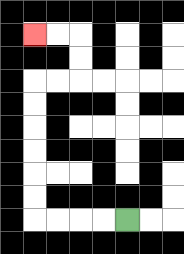{'start': '[5, 9]', 'end': '[1, 1]', 'path_directions': 'L,L,L,L,U,U,U,U,U,U,R,R,U,U,L,L', 'path_coordinates': '[[5, 9], [4, 9], [3, 9], [2, 9], [1, 9], [1, 8], [1, 7], [1, 6], [1, 5], [1, 4], [1, 3], [2, 3], [3, 3], [3, 2], [3, 1], [2, 1], [1, 1]]'}